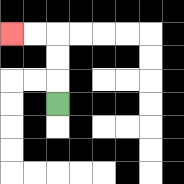{'start': '[2, 4]', 'end': '[0, 1]', 'path_directions': 'U,U,U,L,L', 'path_coordinates': '[[2, 4], [2, 3], [2, 2], [2, 1], [1, 1], [0, 1]]'}